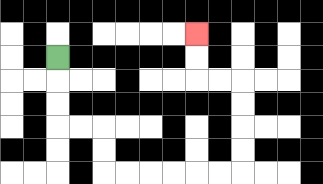{'start': '[2, 2]', 'end': '[8, 1]', 'path_directions': 'D,D,D,R,R,D,D,R,R,R,R,R,R,U,U,U,U,L,L,U,U', 'path_coordinates': '[[2, 2], [2, 3], [2, 4], [2, 5], [3, 5], [4, 5], [4, 6], [4, 7], [5, 7], [6, 7], [7, 7], [8, 7], [9, 7], [10, 7], [10, 6], [10, 5], [10, 4], [10, 3], [9, 3], [8, 3], [8, 2], [8, 1]]'}